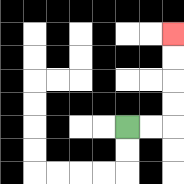{'start': '[5, 5]', 'end': '[7, 1]', 'path_directions': 'R,R,U,U,U,U', 'path_coordinates': '[[5, 5], [6, 5], [7, 5], [7, 4], [7, 3], [7, 2], [7, 1]]'}